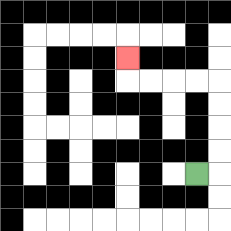{'start': '[8, 7]', 'end': '[5, 2]', 'path_directions': 'R,U,U,U,U,L,L,L,L,U', 'path_coordinates': '[[8, 7], [9, 7], [9, 6], [9, 5], [9, 4], [9, 3], [8, 3], [7, 3], [6, 3], [5, 3], [5, 2]]'}